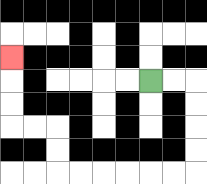{'start': '[6, 3]', 'end': '[0, 2]', 'path_directions': 'R,R,D,D,D,D,L,L,L,L,L,L,U,U,L,L,U,U,U', 'path_coordinates': '[[6, 3], [7, 3], [8, 3], [8, 4], [8, 5], [8, 6], [8, 7], [7, 7], [6, 7], [5, 7], [4, 7], [3, 7], [2, 7], [2, 6], [2, 5], [1, 5], [0, 5], [0, 4], [0, 3], [0, 2]]'}